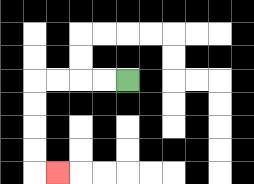{'start': '[5, 3]', 'end': '[2, 7]', 'path_directions': 'L,L,L,L,D,D,D,D,R', 'path_coordinates': '[[5, 3], [4, 3], [3, 3], [2, 3], [1, 3], [1, 4], [1, 5], [1, 6], [1, 7], [2, 7]]'}